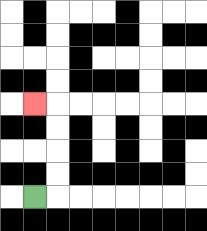{'start': '[1, 8]', 'end': '[1, 4]', 'path_directions': 'R,U,U,U,U,L', 'path_coordinates': '[[1, 8], [2, 8], [2, 7], [2, 6], [2, 5], [2, 4], [1, 4]]'}